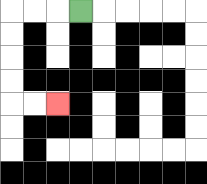{'start': '[3, 0]', 'end': '[2, 4]', 'path_directions': 'L,L,L,D,D,D,D,R,R', 'path_coordinates': '[[3, 0], [2, 0], [1, 0], [0, 0], [0, 1], [0, 2], [0, 3], [0, 4], [1, 4], [2, 4]]'}